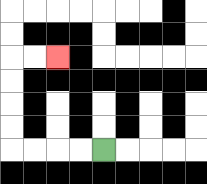{'start': '[4, 6]', 'end': '[2, 2]', 'path_directions': 'L,L,L,L,U,U,U,U,R,R', 'path_coordinates': '[[4, 6], [3, 6], [2, 6], [1, 6], [0, 6], [0, 5], [0, 4], [0, 3], [0, 2], [1, 2], [2, 2]]'}